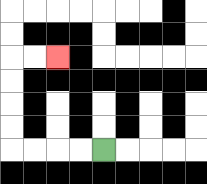{'start': '[4, 6]', 'end': '[2, 2]', 'path_directions': 'L,L,L,L,U,U,U,U,R,R', 'path_coordinates': '[[4, 6], [3, 6], [2, 6], [1, 6], [0, 6], [0, 5], [0, 4], [0, 3], [0, 2], [1, 2], [2, 2]]'}